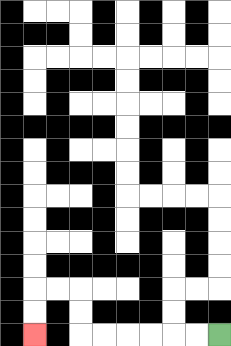{'start': '[9, 14]', 'end': '[1, 14]', 'path_directions': 'L,L,L,L,L,L,U,U,L,L,D,D', 'path_coordinates': '[[9, 14], [8, 14], [7, 14], [6, 14], [5, 14], [4, 14], [3, 14], [3, 13], [3, 12], [2, 12], [1, 12], [1, 13], [1, 14]]'}